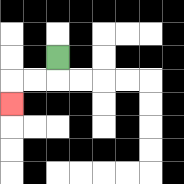{'start': '[2, 2]', 'end': '[0, 4]', 'path_directions': 'D,L,L,D', 'path_coordinates': '[[2, 2], [2, 3], [1, 3], [0, 3], [0, 4]]'}